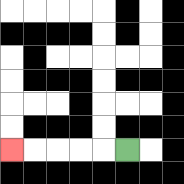{'start': '[5, 6]', 'end': '[0, 6]', 'path_directions': 'L,L,L,L,L', 'path_coordinates': '[[5, 6], [4, 6], [3, 6], [2, 6], [1, 6], [0, 6]]'}